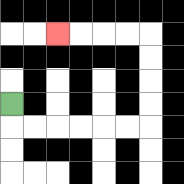{'start': '[0, 4]', 'end': '[2, 1]', 'path_directions': 'D,R,R,R,R,R,R,U,U,U,U,L,L,L,L', 'path_coordinates': '[[0, 4], [0, 5], [1, 5], [2, 5], [3, 5], [4, 5], [5, 5], [6, 5], [6, 4], [6, 3], [6, 2], [6, 1], [5, 1], [4, 1], [3, 1], [2, 1]]'}